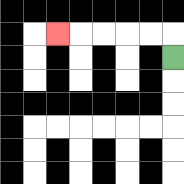{'start': '[7, 2]', 'end': '[2, 1]', 'path_directions': 'U,L,L,L,L,L', 'path_coordinates': '[[7, 2], [7, 1], [6, 1], [5, 1], [4, 1], [3, 1], [2, 1]]'}